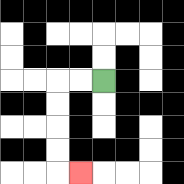{'start': '[4, 3]', 'end': '[3, 7]', 'path_directions': 'L,L,D,D,D,D,R', 'path_coordinates': '[[4, 3], [3, 3], [2, 3], [2, 4], [2, 5], [2, 6], [2, 7], [3, 7]]'}